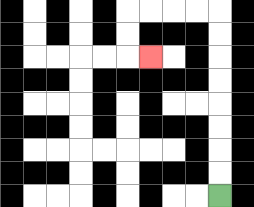{'start': '[9, 8]', 'end': '[6, 2]', 'path_directions': 'U,U,U,U,U,U,U,U,L,L,L,L,D,D,R', 'path_coordinates': '[[9, 8], [9, 7], [9, 6], [9, 5], [9, 4], [9, 3], [9, 2], [9, 1], [9, 0], [8, 0], [7, 0], [6, 0], [5, 0], [5, 1], [5, 2], [6, 2]]'}